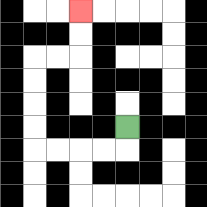{'start': '[5, 5]', 'end': '[3, 0]', 'path_directions': 'D,L,L,L,L,U,U,U,U,R,R,U,U', 'path_coordinates': '[[5, 5], [5, 6], [4, 6], [3, 6], [2, 6], [1, 6], [1, 5], [1, 4], [1, 3], [1, 2], [2, 2], [3, 2], [3, 1], [3, 0]]'}